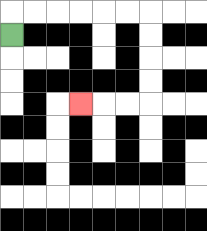{'start': '[0, 1]', 'end': '[3, 4]', 'path_directions': 'U,R,R,R,R,R,R,D,D,D,D,L,L,L', 'path_coordinates': '[[0, 1], [0, 0], [1, 0], [2, 0], [3, 0], [4, 0], [5, 0], [6, 0], [6, 1], [6, 2], [6, 3], [6, 4], [5, 4], [4, 4], [3, 4]]'}